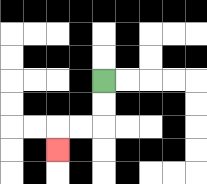{'start': '[4, 3]', 'end': '[2, 6]', 'path_directions': 'D,D,L,L,D', 'path_coordinates': '[[4, 3], [4, 4], [4, 5], [3, 5], [2, 5], [2, 6]]'}